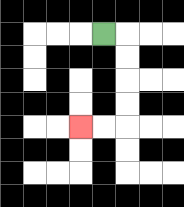{'start': '[4, 1]', 'end': '[3, 5]', 'path_directions': 'R,D,D,D,D,L,L', 'path_coordinates': '[[4, 1], [5, 1], [5, 2], [5, 3], [5, 4], [5, 5], [4, 5], [3, 5]]'}